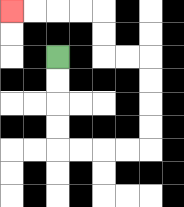{'start': '[2, 2]', 'end': '[0, 0]', 'path_directions': 'D,D,D,D,R,R,R,R,U,U,U,U,L,L,U,U,L,L,L,L', 'path_coordinates': '[[2, 2], [2, 3], [2, 4], [2, 5], [2, 6], [3, 6], [4, 6], [5, 6], [6, 6], [6, 5], [6, 4], [6, 3], [6, 2], [5, 2], [4, 2], [4, 1], [4, 0], [3, 0], [2, 0], [1, 0], [0, 0]]'}